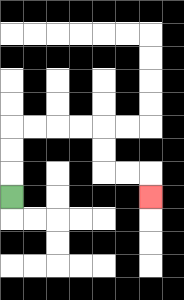{'start': '[0, 8]', 'end': '[6, 8]', 'path_directions': 'U,U,U,R,R,R,R,D,D,R,R,D', 'path_coordinates': '[[0, 8], [0, 7], [0, 6], [0, 5], [1, 5], [2, 5], [3, 5], [4, 5], [4, 6], [4, 7], [5, 7], [6, 7], [6, 8]]'}